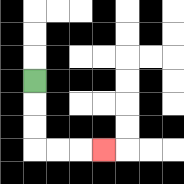{'start': '[1, 3]', 'end': '[4, 6]', 'path_directions': 'D,D,D,R,R,R', 'path_coordinates': '[[1, 3], [1, 4], [1, 5], [1, 6], [2, 6], [3, 6], [4, 6]]'}